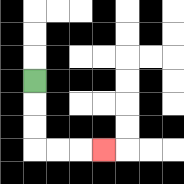{'start': '[1, 3]', 'end': '[4, 6]', 'path_directions': 'D,D,D,R,R,R', 'path_coordinates': '[[1, 3], [1, 4], [1, 5], [1, 6], [2, 6], [3, 6], [4, 6]]'}